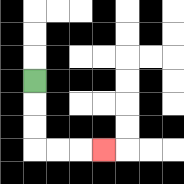{'start': '[1, 3]', 'end': '[4, 6]', 'path_directions': 'D,D,D,R,R,R', 'path_coordinates': '[[1, 3], [1, 4], [1, 5], [1, 6], [2, 6], [3, 6], [4, 6]]'}